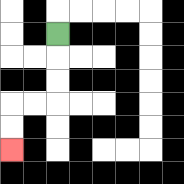{'start': '[2, 1]', 'end': '[0, 6]', 'path_directions': 'D,D,D,L,L,D,D', 'path_coordinates': '[[2, 1], [2, 2], [2, 3], [2, 4], [1, 4], [0, 4], [0, 5], [0, 6]]'}